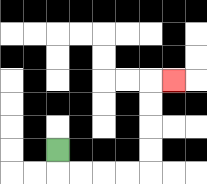{'start': '[2, 6]', 'end': '[7, 3]', 'path_directions': 'D,R,R,R,R,U,U,U,U,R', 'path_coordinates': '[[2, 6], [2, 7], [3, 7], [4, 7], [5, 7], [6, 7], [6, 6], [6, 5], [6, 4], [6, 3], [7, 3]]'}